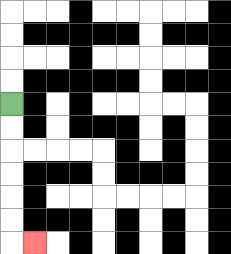{'start': '[0, 4]', 'end': '[1, 10]', 'path_directions': 'D,D,D,D,D,D,R', 'path_coordinates': '[[0, 4], [0, 5], [0, 6], [0, 7], [0, 8], [0, 9], [0, 10], [1, 10]]'}